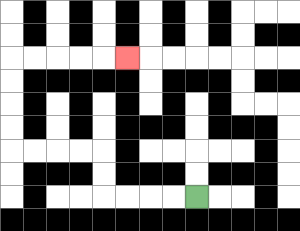{'start': '[8, 8]', 'end': '[5, 2]', 'path_directions': 'L,L,L,L,U,U,L,L,L,L,U,U,U,U,R,R,R,R,R', 'path_coordinates': '[[8, 8], [7, 8], [6, 8], [5, 8], [4, 8], [4, 7], [4, 6], [3, 6], [2, 6], [1, 6], [0, 6], [0, 5], [0, 4], [0, 3], [0, 2], [1, 2], [2, 2], [3, 2], [4, 2], [5, 2]]'}